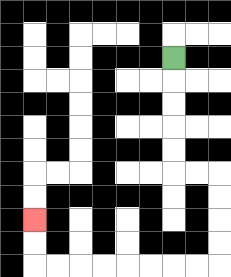{'start': '[7, 2]', 'end': '[1, 9]', 'path_directions': 'D,D,D,D,D,R,R,D,D,D,D,L,L,L,L,L,L,L,L,U,U', 'path_coordinates': '[[7, 2], [7, 3], [7, 4], [7, 5], [7, 6], [7, 7], [8, 7], [9, 7], [9, 8], [9, 9], [9, 10], [9, 11], [8, 11], [7, 11], [6, 11], [5, 11], [4, 11], [3, 11], [2, 11], [1, 11], [1, 10], [1, 9]]'}